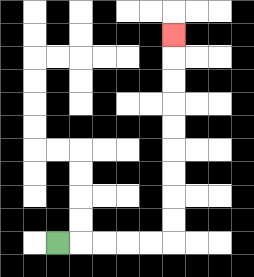{'start': '[2, 10]', 'end': '[7, 1]', 'path_directions': 'R,R,R,R,R,U,U,U,U,U,U,U,U,U', 'path_coordinates': '[[2, 10], [3, 10], [4, 10], [5, 10], [6, 10], [7, 10], [7, 9], [7, 8], [7, 7], [7, 6], [7, 5], [7, 4], [7, 3], [7, 2], [7, 1]]'}